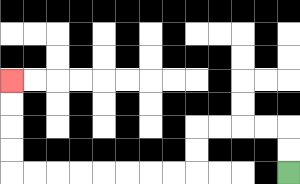{'start': '[12, 7]', 'end': '[0, 3]', 'path_directions': 'U,U,L,L,L,L,D,D,L,L,L,L,L,L,L,L,U,U,U,U', 'path_coordinates': '[[12, 7], [12, 6], [12, 5], [11, 5], [10, 5], [9, 5], [8, 5], [8, 6], [8, 7], [7, 7], [6, 7], [5, 7], [4, 7], [3, 7], [2, 7], [1, 7], [0, 7], [0, 6], [0, 5], [0, 4], [0, 3]]'}